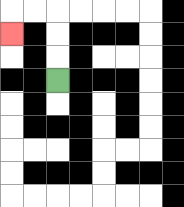{'start': '[2, 3]', 'end': '[0, 1]', 'path_directions': 'U,U,U,L,L,D', 'path_coordinates': '[[2, 3], [2, 2], [2, 1], [2, 0], [1, 0], [0, 0], [0, 1]]'}